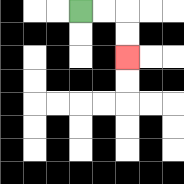{'start': '[3, 0]', 'end': '[5, 2]', 'path_directions': 'R,R,D,D', 'path_coordinates': '[[3, 0], [4, 0], [5, 0], [5, 1], [5, 2]]'}